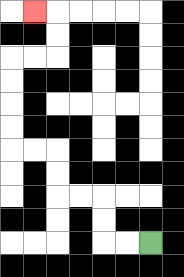{'start': '[6, 10]', 'end': '[1, 0]', 'path_directions': 'L,L,U,U,L,L,U,U,L,L,U,U,U,U,R,R,U,U,L', 'path_coordinates': '[[6, 10], [5, 10], [4, 10], [4, 9], [4, 8], [3, 8], [2, 8], [2, 7], [2, 6], [1, 6], [0, 6], [0, 5], [0, 4], [0, 3], [0, 2], [1, 2], [2, 2], [2, 1], [2, 0], [1, 0]]'}